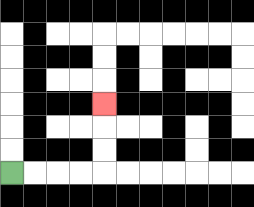{'start': '[0, 7]', 'end': '[4, 4]', 'path_directions': 'R,R,R,R,U,U,U', 'path_coordinates': '[[0, 7], [1, 7], [2, 7], [3, 7], [4, 7], [4, 6], [4, 5], [4, 4]]'}